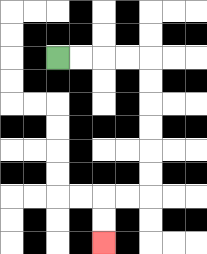{'start': '[2, 2]', 'end': '[4, 10]', 'path_directions': 'R,R,R,R,D,D,D,D,D,D,L,L,D,D', 'path_coordinates': '[[2, 2], [3, 2], [4, 2], [5, 2], [6, 2], [6, 3], [6, 4], [6, 5], [6, 6], [6, 7], [6, 8], [5, 8], [4, 8], [4, 9], [4, 10]]'}